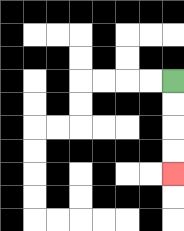{'start': '[7, 3]', 'end': '[7, 7]', 'path_directions': 'D,D,D,D', 'path_coordinates': '[[7, 3], [7, 4], [7, 5], [7, 6], [7, 7]]'}